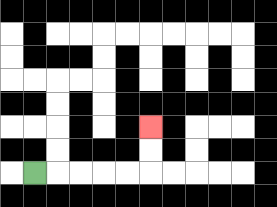{'start': '[1, 7]', 'end': '[6, 5]', 'path_directions': 'R,R,R,R,R,U,U', 'path_coordinates': '[[1, 7], [2, 7], [3, 7], [4, 7], [5, 7], [6, 7], [6, 6], [6, 5]]'}